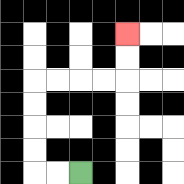{'start': '[3, 7]', 'end': '[5, 1]', 'path_directions': 'L,L,U,U,U,U,R,R,R,R,U,U', 'path_coordinates': '[[3, 7], [2, 7], [1, 7], [1, 6], [1, 5], [1, 4], [1, 3], [2, 3], [3, 3], [4, 3], [5, 3], [5, 2], [5, 1]]'}